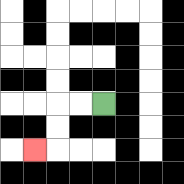{'start': '[4, 4]', 'end': '[1, 6]', 'path_directions': 'L,L,D,D,L', 'path_coordinates': '[[4, 4], [3, 4], [2, 4], [2, 5], [2, 6], [1, 6]]'}